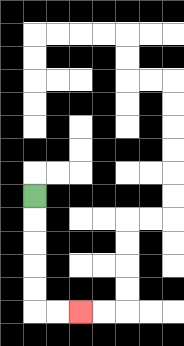{'start': '[1, 8]', 'end': '[3, 13]', 'path_directions': 'D,D,D,D,D,R,R', 'path_coordinates': '[[1, 8], [1, 9], [1, 10], [1, 11], [1, 12], [1, 13], [2, 13], [3, 13]]'}